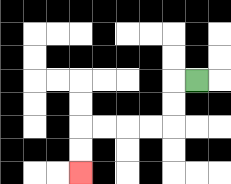{'start': '[8, 3]', 'end': '[3, 7]', 'path_directions': 'L,D,D,L,L,L,L,D,D', 'path_coordinates': '[[8, 3], [7, 3], [7, 4], [7, 5], [6, 5], [5, 5], [4, 5], [3, 5], [3, 6], [3, 7]]'}